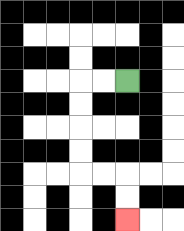{'start': '[5, 3]', 'end': '[5, 9]', 'path_directions': 'L,L,D,D,D,D,R,R,D,D', 'path_coordinates': '[[5, 3], [4, 3], [3, 3], [3, 4], [3, 5], [3, 6], [3, 7], [4, 7], [5, 7], [5, 8], [5, 9]]'}